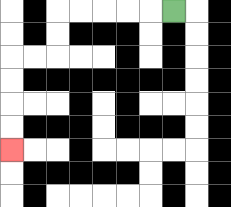{'start': '[7, 0]', 'end': '[0, 6]', 'path_directions': 'L,L,L,L,L,D,D,L,L,D,D,D,D', 'path_coordinates': '[[7, 0], [6, 0], [5, 0], [4, 0], [3, 0], [2, 0], [2, 1], [2, 2], [1, 2], [0, 2], [0, 3], [0, 4], [0, 5], [0, 6]]'}